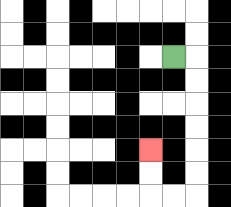{'start': '[7, 2]', 'end': '[6, 6]', 'path_directions': 'R,D,D,D,D,D,D,L,L,U,U', 'path_coordinates': '[[7, 2], [8, 2], [8, 3], [8, 4], [8, 5], [8, 6], [8, 7], [8, 8], [7, 8], [6, 8], [6, 7], [6, 6]]'}